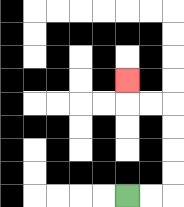{'start': '[5, 8]', 'end': '[5, 3]', 'path_directions': 'R,R,U,U,U,U,L,L,U', 'path_coordinates': '[[5, 8], [6, 8], [7, 8], [7, 7], [7, 6], [7, 5], [7, 4], [6, 4], [5, 4], [5, 3]]'}